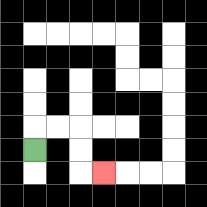{'start': '[1, 6]', 'end': '[4, 7]', 'path_directions': 'U,R,R,D,D,R', 'path_coordinates': '[[1, 6], [1, 5], [2, 5], [3, 5], [3, 6], [3, 7], [4, 7]]'}